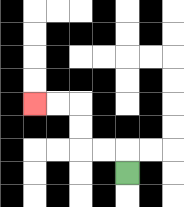{'start': '[5, 7]', 'end': '[1, 4]', 'path_directions': 'U,L,L,U,U,L,L', 'path_coordinates': '[[5, 7], [5, 6], [4, 6], [3, 6], [3, 5], [3, 4], [2, 4], [1, 4]]'}